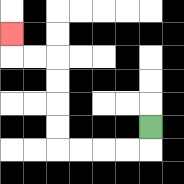{'start': '[6, 5]', 'end': '[0, 1]', 'path_directions': 'D,L,L,L,L,U,U,U,U,L,L,U', 'path_coordinates': '[[6, 5], [6, 6], [5, 6], [4, 6], [3, 6], [2, 6], [2, 5], [2, 4], [2, 3], [2, 2], [1, 2], [0, 2], [0, 1]]'}